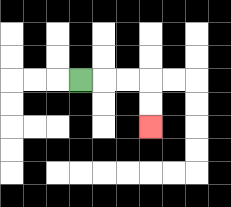{'start': '[3, 3]', 'end': '[6, 5]', 'path_directions': 'R,R,R,D,D', 'path_coordinates': '[[3, 3], [4, 3], [5, 3], [6, 3], [6, 4], [6, 5]]'}